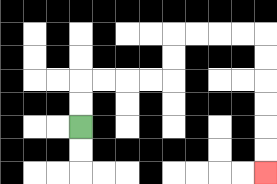{'start': '[3, 5]', 'end': '[11, 7]', 'path_directions': 'U,U,R,R,R,R,U,U,R,R,R,R,D,D,D,D,D,D', 'path_coordinates': '[[3, 5], [3, 4], [3, 3], [4, 3], [5, 3], [6, 3], [7, 3], [7, 2], [7, 1], [8, 1], [9, 1], [10, 1], [11, 1], [11, 2], [11, 3], [11, 4], [11, 5], [11, 6], [11, 7]]'}